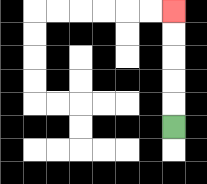{'start': '[7, 5]', 'end': '[7, 0]', 'path_directions': 'U,U,U,U,U', 'path_coordinates': '[[7, 5], [7, 4], [7, 3], [7, 2], [7, 1], [7, 0]]'}